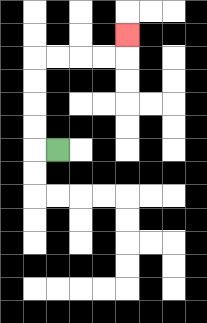{'start': '[2, 6]', 'end': '[5, 1]', 'path_directions': 'L,U,U,U,U,R,R,R,R,U', 'path_coordinates': '[[2, 6], [1, 6], [1, 5], [1, 4], [1, 3], [1, 2], [2, 2], [3, 2], [4, 2], [5, 2], [5, 1]]'}